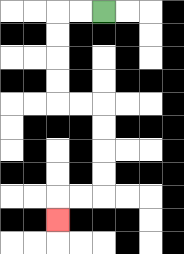{'start': '[4, 0]', 'end': '[2, 9]', 'path_directions': 'L,L,D,D,D,D,R,R,D,D,D,D,L,L,D', 'path_coordinates': '[[4, 0], [3, 0], [2, 0], [2, 1], [2, 2], [2, 3], [2, 4], [3, 4], [4, 4], [4, 5], [4, 6], [4, 7], [4, 8], [3, 8], [2, 8], [2, 9]]'}